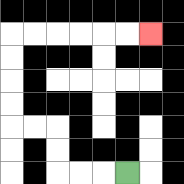{'start': '[5, 7]', 'end': '[6, 1]', 'path_directions': 'L,L,L,U,U,L,L,U,U,U,U,R,R,R,R,R,R', 'path_coordinates': '[[5, 7], [4, 7], [3, 7], [2, 7], [2, 6], [2, 5], [1, 5], [0, 5], [0, 4], [0, 3], [0, 2], [0, 1], [1, 1], [2, 1], [3, 1], [4, 1], [5, 1], [6, 1]]'}